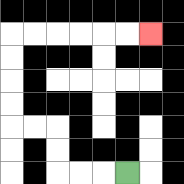{'start': '[5, 7]', 'end': '[6, 1]', 'path_directions': 'L,L,L,U,U,L,L,U,U,U,U,R,R,R,R,R,R', 'path_coordinates': '[[5, 7], [4, 7], [3, 7], [2, 7], [2, 6], [2, 5], [1, 5], [0, 5], [0, 4], [0, 3], [0, 2], [0, 1], [1, 1], [2, 1], [3, 1], [4, 1], [5, 1], [6, 1]]'}